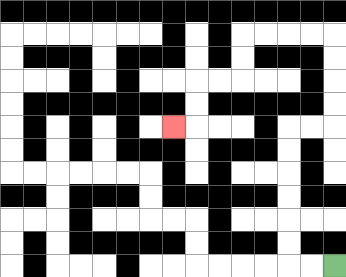{'start': '[14, 11]', 'end': '[7, 5]', 'path_directions': 'L,L,U,U,U,U,U,U,R,R,U,U,U,U,L,L,L,L,D,D,L,L,D,D,L', 'path_coordinates': '[[14, 11], [13, 11], [12, 11], [12, 10], [12, 9], [12, 8], [12, 7], [12, 6], [12, 5], [13, 5], [14, 5], [14, 4], [14, 3], [14, 2], [14, 1], [13, 1], [12, 1], [11, 1], [10, 1], [10, 2], [10, 3], [9, 3], [8, 3], [8, 4], [8, 5], [7, 5]]'}